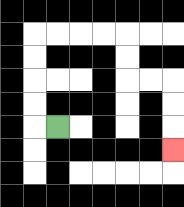{'start': '[2, 5]', 'end': '[7, 6]', 'path_directions': 'L,U,U,U,U,R,R,R,R,D,D,R,R,D,D,D', 'path_coordinates': '[[2, 5], [1, 5], [1, 4], [1, 3], [1, 2], [1, 1], [2, 1], [3, 1], [4, 1], [5, 1], [5, 2], [5, 3], [6, 3], [7, 3], [7, 4], [7, 5], [7, 6]]'}